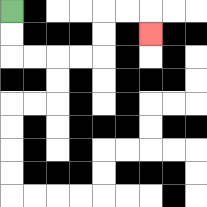{'start': '[0, 0]', 'end': '[6, 1]', 'path_directions': 'D,D,R,R,R,R,U,U,R,R,D', 'path_coordinates': '[[0, 0], [0, 1], [0, 2], [1, 2], [2, 2], [3, 2], [4, 2], [4, 1], [4, 0], [5, 0], [6, 0], [6, 1]]'}